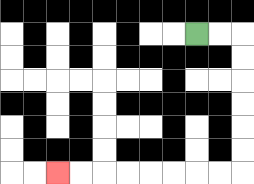{'start': '[8, 1]', 'end': '[2, 7]', 'path_directions': 'R,R,D,D,D,D,D,D,L,L,L,L,L,L,L,L', 'path_coordinates': '[[8, 1], [9, 1], [10, 1], [10, 2], [10, 3], [10, 4], [10, 5], [10, 6], [10, 7], [9, 7], [8, 7], [7, 7], [6, 7], [5, 7], [4, 7], [3, 7], [2, 7]]'}